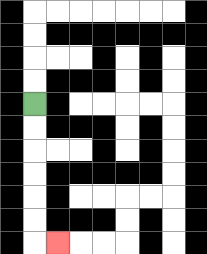{'start': '[1, 4]', 'end': '[2, 10]', 'path_directions': 'D,D,D,D,D,D,R', 'path_coordinates': '[[1, 4], [1, 5], [1, 6], [1, 7], [1, 8], [1, 9], [1, 10], [2, 10]]'}